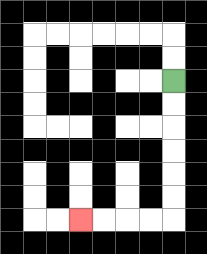{'start': '[7, 3]', 'end': '[3, 9]', 'path_directions': 'D,D,D,D,D,D,L,L,L,L', 'path_coordinates': '[[7, 3], [7, 4], [7, 5], [7, 6], [7, 7], [7, 8], [7, 9], [6, 9], [5, 9], [4, 9], [3, 9]]'}